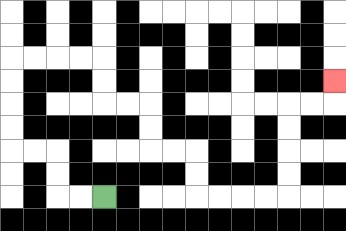{'start': '[4, 8]', 'end': '[14, 3]', 'path_directions': 'L,L,U,U,L,L,U,U,U,U,R,R,R,R,D,D,R,R,D,D,R,R,D,D,R,R,R,R,U,U,U,U,R,R,U', 'path_coordinates': '[[4, 8], [3, 8], [2, 8], [2, 7], [2, 6], [1, 6], [0, 6], [0, 5], [0, 4], [0, 3], [0, 2], [1, 2], [2, 2], [3, 2], [4, 2], [4, 3], [4, 4], [5, 4], [6, 4], [6, 5], [6, 6], [7, 6], [8, 6], [8, 7], [8, 8], [9, 8], [10, 8], [11, 8], [12, 8], [12, 7], [12, 6], [12, 5], [12, 4], [13, 4], [14, 4], [14, 3]]'}